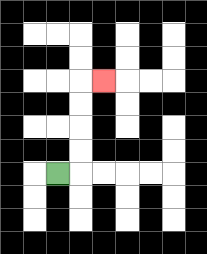{'start': '[2, 7]', 'end': '[4, 3]', 'path_directions': 'R,U,U,U,U,R', 'path_coordinates': '[[2, 7], [3, 7], [3, 6], [3, 5], [3, 4], [3, 3], [4, 3]]'}